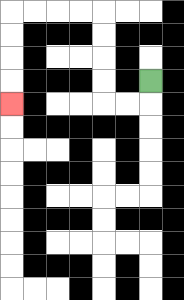{'start': '[6, 3]', 'end': '[0, 4]', 'path_directions': 'D,L,L,U,U,U,U,L,L,L,L,D,D,D,D', 'path_coordinates': '[[6, 3], [6, 4], [5, 4], [4, 4], [4, 3], [4, 2], [4, 1], [4, 0], [3, 0], [2, 0], [1, 0], [0, 0], [0, 1], [0, 2], [0, 3], [0, 4]]'}